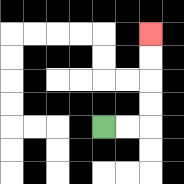{'start': '[4, 5]', 'end': '[6, 1]', 'path_directions': 'R,R,U,U,U,U', 'path_coordinates': '[[4, 5], [5, 5], [6, 5], [6, 4], [6, 3], [6, 2], [6, 1]]'}